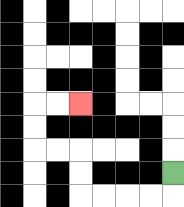{'start': '[7, 7]', 'end': '[3, 4]', 'path_directions': 'D,L,L,L,L,U,U,L,L,U,U,R,R', 'path_coordinates': '[[7, 7], [7, 8], [6, 8], [5, 8], [4, 8], [3, 8], [3, 7], [3, 6], [2, 6], [1, 6], [1, 5], [1, 4], [2, 4], [3, 4]]'}